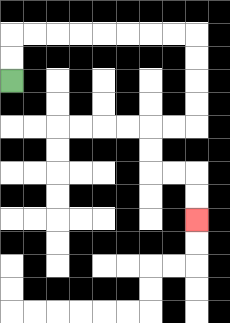{'start': '[0, 3]', 'end': '[8, 9]', 'path_directions': 'U,U,R,R,R,R,R,R,R,R,D,D,D,D,L,L,D,D,R,R,D,D', 'path_coordinates': '[[0, 3], [0, 2], [0, 1], [1, 1], [2, 1], [3, 1], [4, 1], [5, 1], [6, 1], [7, 1], [8, 1], [8, 2], [8, 3], [8, 4], [8, 5], [7, 5], [6, 5], [6, 6], [6, 7], [7, 7], [8, 7], [8, 8], [8, 9]]'}